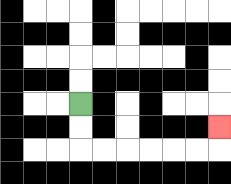{'start': '[3, 4]', 'end': '[9, 5]', 'path_directions': 'D,D,R,R,R,R,R,R,U', 'path_coordinates': '[[3, 4], [3, 5], [3, 6], [4, 6], [5, 6], [6, 6], [7, 6], [8, 6], [9, 6], [9, 5]]'}